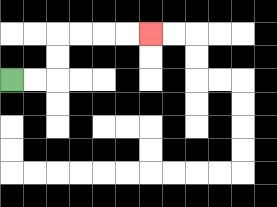{'start': '[0, 3]', 'end': '[6, 1]', 'path_directions': 'R,R,U,U,R,R,R,R', 'path_coordinates': '[[0, 3], [1, 3], [2, 3], [2, 2], [2, 1], [3, 1], [4, 1], [5, 1], [6, 1]]'}